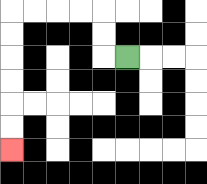{'start': '[5, 2]', 'end': '[0, 6]', 'path_directions': 'L,U,U,L,L,L,L,D,D,D,D,D,D', 'path_coordinates': '[[5, 2], [4, 2], [4, 1], [4, 0], [3, 0], [2, 0], [1, 0], [0, 0], [0, 1], [0, 2], [0, 3], [0, 4], [0, 5], [0, 6]]'}